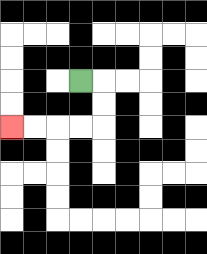{'start': '[3, 3]', 'end': '[0, 5]', 'path_directions': 'R,D,D,L,L,L,L', 'path_coordinates': '[[3, 3], [4, 3], [4, 4], [4, 5], [3, 5], [2, 5], [1, 5], [0, 5]]'}